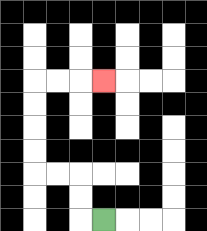{'start': '[4, 9]', 'end': '[4, 3]', 'path_directions': 'L,U,U,L,L,U,U,U,U,R,R,R', 'path_coordinates': '[[4, 9], [3, 9], [3, 8], [3, 7], [2, 7], [1, 7], [1, 6], [1, 5], [1, 4], [1, 3], [2, 3], [3, 3], [4, 3]]'}